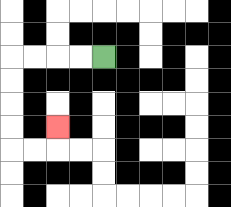{'start': '[4, 2]', 'end': '[2, 5]', 'path_directions': 'L,L,L,L,D,D,D,D,R,R,U', 'path_coordinates': '[[4, 2], [3, 2], [2, 2], [1, 2], [0, 2], [0, 3], [0, 4], [0, 5], [0, 6], [1, 6], [2, 6], [2, 5]]'}